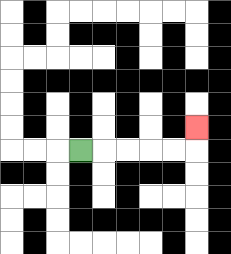{'start': '[3, 6]', 'end': '[8, 5]', 'path_directions': 'R,R,R,R,R,U', 'path_coordinates': '[[3, 6], [4, 6], [5, 6], [6, 6], [7, 6], [8, 6], [8, 5]]'}